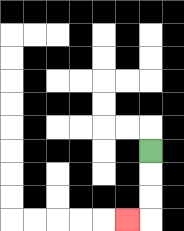{'start': '[6, 6]', 'end': '[5, 9]', 'path_directions': 'D,D,D,L', 'path_coordinates': '[[6, 6], [6, 7], [6, 8], [6, 9], [5, 9]]'}